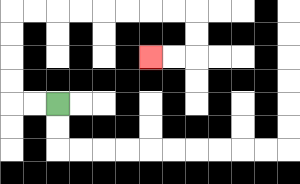{'start': '[2, 4]', 'end': '[6, 2]', 'path_directions': 'L,L,U,U,U,U,R,R,R,R,R,R,R,R,D,D,L,L', 'path_coordinates': '[[2, 4], [1, 4], [0, 4], [0, 3], [0, 2], [0, 1], [0, 0], [1, 0], [2, 0], [3, 0], [4, 0], [5, 0], [6, 0], [7, 0], [8, 0], [8, 1], [8, 2], [7, 2], [6, 2]]'}